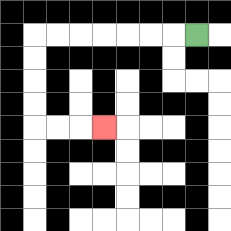{'start': '[8, 1]', 'end': '[4, 5]', 'path_directions': 'L,L,L,L,L,L,L,D,D,D,D,R,R,R', 'path_coordinates': '[[8, 1], [7, 1], [6, 1], [5, 1], [4, 1], [3, 1], [2, 1], [1, 1], [1, 2], [1, 3], [1, 4], [1, 5], [2, 5], [3, 5], [4, 5]]'}